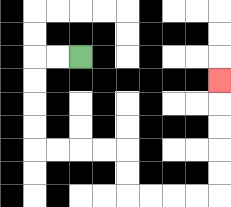{'start': '[3, 2]', 'end': '[9, 3]', 'path_directions': 'L,L,D,D,D,D,R,R,R,R,D,D,R,R,R,R,U,U,U,U,U', 'path_coordinates': '[[3, 2], [2, 2], [1, 2], [1, 3], [1, 4], [1, 5], [1, 6], [2, 6], [3, 6], [4, 6], [5, 6], [5, 7], [5, 8], [6, 8], [7, 8], [8, 8], [9, 8], [9, 7], [9, 6], [9, 5], [9, 4], [9, 3]]'}